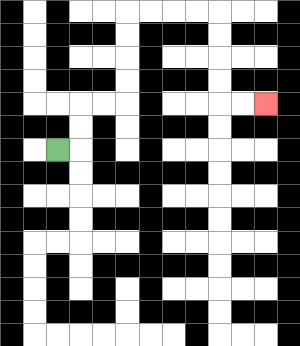{'start': '[2, 6]', 'end': '[11, 4]', 'path_directions': 'R,U,U,R,R,U,U,U,U,R,R,R,R,D,D,D,D,R,R', 'path_coordinates': '[[2, 6], [3, 6], [3, 5], [3, 4], [4, 4], [5, 4], [5, 3], [5, 2], [5, 1], [5, 0], [6, 0], [7, 0], [8, 0], [9, 0], [9, 1], [9, 2], [9, 3], [9, 4], [10, 4], [11, 4]]'}